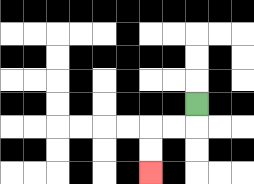{'start': '[8, 4]', 'end': '[6, 7]', 'path_directions': 'D,L,L,D,D', 'path_coordinates': '[[8, 4], [8, 5], [7, 5], [6, 5], [6, 6], [6, 7]]'}